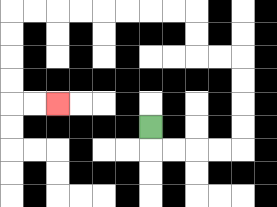{'start': '[6, 5]', 'end': '[2, 4]', 'path_directions': 'D,R,R,R,R,U,U,U,U,L,L,U,U,L,L,L,L,L,L,L,L,D,D,D,D,R,R', 'path_coordinates': '[[6, 5], [6, 6], [7, 6], [8, 6], [9, 6], [10, 6], [10, 5], [10, 4], [10, 3], [10, 2], [9, 2], [8, 2], [8, 1], [8, 0], [7, 0], [6, 0], [5, 0], [4, 0], [3, 0], [2, 0], [1, 0], [0, 0], [0, 1], [0, 2], [0, 3], [0, 4], [1, 4], [2, 4]]'}